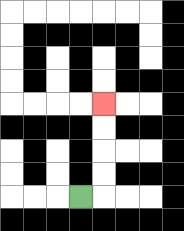{'start': '[3, 8]', 'end': '[4, 4]', 'path_directions': 'R,U,U,U,U', 'path_coordinates': '[[3, 8], [4, 8], [4, 7], [4, 6], [4, 5], [4, 4]]'}